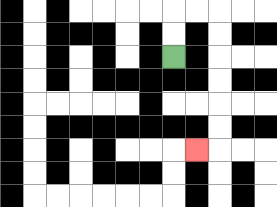{'start': '[7, 2]', 'end': '[8, 6]', 'path_directions': 'U,U,R,R,D,D,D,D,D,D,L', 'path_coordinates': '[[7, 2], [7, 1], [7, 0], [8, 0], [9, 0], [9, 1], [9, 2], [9, 3], [9, 4], [9, 5], [9, 6], [8, 6]]'}